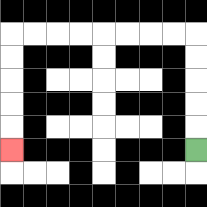{'start': '[8, 6]', 'end': '[0, 6]', 'path_directions': 'U,U,U,U,U,L,L,L,L,L,L,L,L,D,D,D,D,D', 'path_coordinates': '[[8, 6], [8, 5], [8, 4], [8, 3], [8, 2], [8, 1], [7, 1], [6, 1], [5, 1], [4, 1], [3, 1], [2, 1], [1, 1], [0, 1], [0, 2], [0, 3], [0, 4], [0, 5], [0, 6]]'}